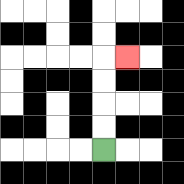{'start': '[4, 6]', 'end': '[5, 2]', 'path_directions': 'U,U,U,U,R', 'path_coordinates': '[[4, 6], [4, 5], [4, 4], [4, 3], [4, 2], [5, 2]]'}